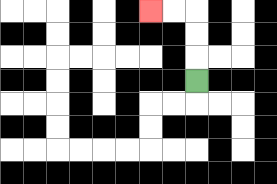{'start': '[8, 3]', 'end': '[6, 0]', 'path_directions': 'U,U,U,L,L', 'path_coordinates': '[[8, 3], [8, 2], [8, 1], [8, 0], [7, 0], [6, 0]]'}